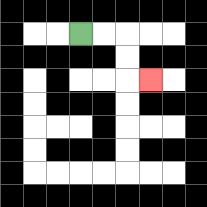{'start': '[3, 1]', 'end': '[6, 3]', 'path_directions': 'R,R,D,D,R', 'path_coordinates': '[[3, 1], [4, 1], [5, 1], [5, 2], [5, 3], [6, 3]]'}